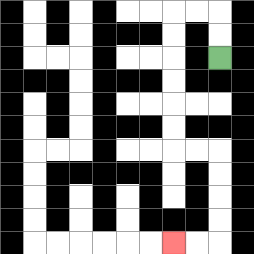{'start': '[9, 2]', 'end': '[7, 10]', 'path_directions': 'U,U,L,L,D,D,D,D,D,D,R,R,D,D,D,D,L,L', 'path_coordinates': '[[9, 2], [9, 1], [9, 0], [8, 0], [7, 0], [7, 1], [7, 2], [7, 3], [7, 4], [7, 5], [7, 6], [8, 6], [9, 6], [9, 7], [9, 8], [9, 9], [9, 10], [8, 10], [7, 10]]'}